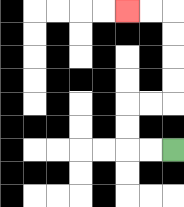{'start': '[7, 6]', 'end': '[5, 0]', 'path_directions': 'L,L,U,U,R,R,U,U,U,U,L,L', 'path_coordinates': '[[7, 6], [6, 6], [5, 6], [5, 5], [5, 4], [6, 4], [7, 4], [7, 3], [7, 2], [7, 1], [7, 0], [6, 0], [5, 0]]'}